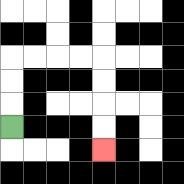{'start': '[0, 5]', 'end': '[4, 6]', 'path_directions': 'U,U,U,R,R,R,R,D,D,D,D', 'path_coordinates': '[[0, 5], [0, 4], [0, 3], [0, 2], [1, 2], [2, 2], [3, 2], [4, 2], [4, 3], [4, 4], [4, 5], [4, 6]]'}